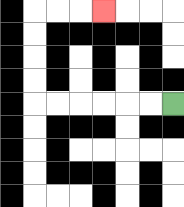{'start': '[7, 4]', 'end': '[4, 0]', 'path_directions': 'L,L,L,L,L,L,U,U,U,U,R,R,R', 'path_coordinates': '[[7, 4], [6, 4], [5, 4], [4, 4], [3, 4], [2, 4], [1, 4], [1, 3], [1, 2], [1, 1], [1, 0], [2, 0], [3, 0], [4, 0]]'}